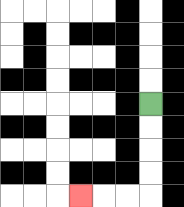{'start': '[6, 4]', 'end': '[3, 8]', 'path_directions': 'D,D,D,D,L,L,L', 'path_coordinates': '[[6, 4], [6, 5], [6, 6], [6, 7], [6, 8], [5, 8], [4, 8], [3, 8]]'}